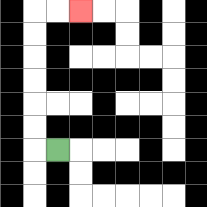{'start': '[2, 6]', 'end': '[3, 0]', 'path_directions': 'L,U,U,U,U,U,U,R,R', 'path_coordinates': '[[2, 6], [1, 6], [1, 5], [1, 4], [1, 3], [1, 2], [1, 1], [1, 0], [2, 0], [3, 0]]'}